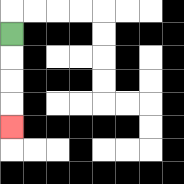{'start': '[0, 1]', 'end': '[0, 5]', 'path_directions': 'D,D,D,D', 'path_coordinates': '[[0, 1], [0, 2], [0, 3], [0, 4], [0, 5]]'}